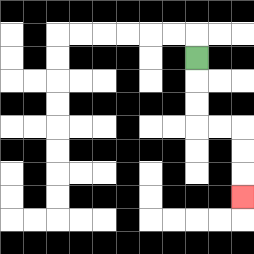{'start': '[8, 2]', 'end': '[10, 8]', 'path_directions': 'D,D,D,R,R,D,D,D', 'path_coordinates': '[[8, 2], [8, 3], [8, 4], [8, 5], [9, 5], [10, 5], [10, 6], [10, 7], [10, 8]]'}